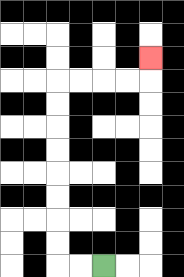{'start': '[4, 11]', 'end': '[6, 2]', 'path_directions': 'L,L,U,U,U,U,U,U,U,U,R,R,R,R,U', 'path_coordinates': '[[4, 11], [3, 11], [2, 11], [2, 10], [2, 9], [2, 8], [2, 7], [2, 6], [2, 5], [2, 4], [2, 3], [3, 3], [4, 3], [5, 3], [6, 3], [6, 2]]'}